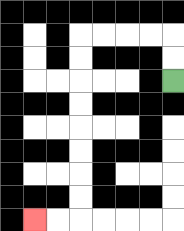{'start': '[7, 3]', 'end': '[1, 9]', 'path_directions': 'U,U,L,L,L,L,D,D,D,D,D,D,D,D,L,L', 'path_coordinates': '[[7, 3], [7, 2], [7, 1], [6, 1], [5, 1], [4, 1], [3, 1], [3, 2], [3, 3], [3, 4], [3, 5], [3, 6], [3, 7], [3, 8], [3, 9], [2, 9], [1, 9]]'}